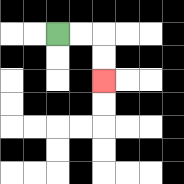{'start': '[2, 1]', 'end': '[4, 3]', 'path_directions': 'R,R,D,D', 'path_coordinates': '[[2, 1], [3, 1], [4, 1], [4, 2], [4, 3]]'}